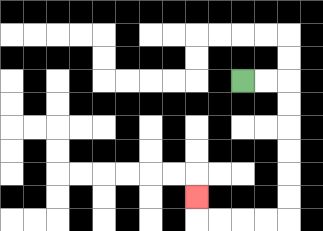{'start': '[10, 3]', 'end': '[8, 8]', 'path_directions': 'R,R,D,D,D,D,D,D,L,L,L,L,U', 'path_coordinates': '[[10, 3], [11, 3], [12, 3], [12, 4], [12, 5], [12, 6], [12, 7], [12, 8], [12, 9], [11, 9], [10, 9], [9, 9], [8, 9], [8, 8]]'}